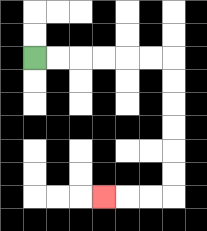{'start': '[1, 2]', 'end': '[4, 8]', 'path_directions': 'R,R,R,R,R,R,D,D,D,D,D,D,L,L,L', 'path_coordinates': '[[1, 2], [2, 2], [3, 2], [4, 2], [5, 2], [6, 2], [7, 2], [7, 3], [7, 4], [7, 5], [7, 6], [7, 7], [7, 8], [6, 8], [5, 8], [4, 8]]'}